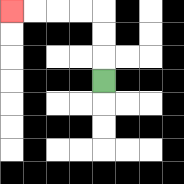{'start': '[4, 3]', 'end': '[0, 0]', 'path_directions': 'U,U,U,L,L,L,L', 'path_coordinates': '[[4, 3], [4, 2], [4, 1], [4, 0], [3, 0], [2, 0], [1, 0], [0, 0]]'}